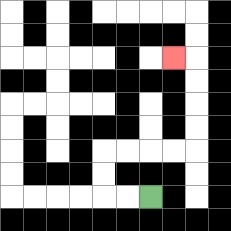{'start': '[6, 8]', 'end': '[7, 2]', 'path_directions': 'L,L,U,U,R,R,R,R,U,U,U,U,L', 'path_coordinates': '[[6, 8], [5, 8], [4, 8], [4, 7], [4, 6], [5, 6], [6, 6], [7, 6], [8, 6], [8, 5], [8, 4], [8, 3], [8, 2], [7, 2]]'}